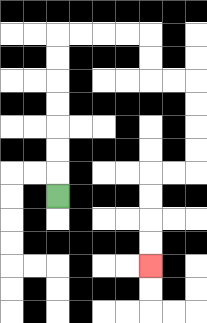{'start': '[2, 8]', 'end': '[6, 11]', 'path_directions': 'U,U,U,U,U,U,U,R,R,R,R,D,D,R,R,D,D,D,D,L,L,D,D,D,D', 'path_coordinates': '[[2, 8], [2, 7], [2, 6], [2, 5], [2, 4], [2, 3], [2, 2], [2, 1], [3, 1], [4, 1], [5, 1], [6, 1], [6, 2], [6, 3], [7, 3], [8, 3], [8, 4], [8, 5], [8, 6], [8, 7], [7, 7], [6, 7], [6, 8], [6, 9], [6, 10], [6, 11]]'}